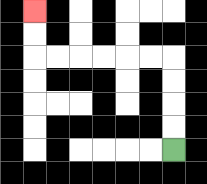{'start': '[7, 6]', 'end': '[1, 0]', 'path_directions': 'U,U,U,U,L,L,L,L,L,L,U,U', 'path_coordinates': '[[7, 6], [7, 5], [7, 4], [7, 3], [7, 2], [6, 2], [5, 2], [4, 2], [3, 2], [2, 2], [1, 2], [1, 1], [1, 0]]'}